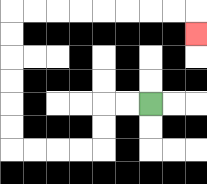{'start': '[6, 4]', 'end': '[8, 1]', 'path_directions': 'L,L,D,D,L,L,L,L,U,U,U,U,U,U,R,R,R,R,R,R,R,R,D', 'path_coordinates': '[[6, 4], [5, 4], [4, 4], [4, 5], [4, 6], [3, 6], [2, 6], [1, 6], [0, 6], [0, 5], [0, 4], [0, 3], [0, 2], [0, 1], [0, 0], [1, 0], [2, 0], [3, 0], [4, 0], [5, 0], [6, 0], [7, 0], [8, 0], [8, 1]]'}